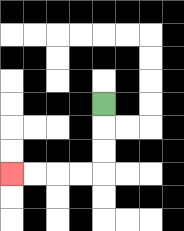{'start': '[4, 4]', 'end': '[0, 7]', 'path_directions': 'D,D,D,L,L,L,L', 'path_coordinates': '[[4, 4], [4, 5], [4, 6], [4, 7], [3, 7], [2, 7], [1, 7], [0, 7]]'}